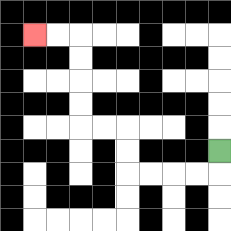{'start': '[9, 6]', 'end': '[1, 1]', 'path_directions': 'D,L,L,L,L,U,U,L,L,U,U,U,U,L,L', 'path_coordinates': '[[9, 6], [9, 7], [8, 7], [7, 7], [6, 7], [5, 7], [5, 6], [5, 5], [4, 5], [3, 5], [3, 4], [3, 3], [3, 2], [3, 1], [2, 1], [1, 1]]'}